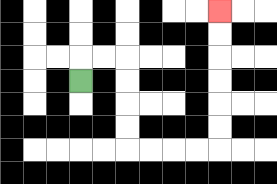{'start': '[3, 3]', 'end': '[9, 0]', 'path_directions': 'U,R,R,D,D,D,D,R,R,R,R,U,U,U,U,U,U', 'path_coordinates': '[[3, 3], [3, 2], [4, 2], [5, 2], [5, 3], [5, 4], [5, 5], [5, 6], [6, 6], [7, 6], [8, 6], [9, 6], [9, 5], [9, 4], [9, 3], [9, 2], [9, 1], [9, 0]]'}